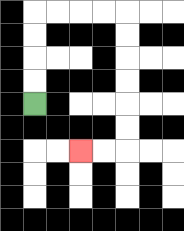{'start': '[1, 4]', 'end': '[3, 6]', 'path_directions': 'U,U,U,U,R,R,R,R,D,D,D,D,D,D,L,L', 'path_coordinates': '[[1, 4], [1, 3], [1, 2], [1, 1], [1, 0], [2, 0], [3, 0], [4, 0], [5, 0], [5, 1], [5, 2], [5, 3], [5, 4], [5, 5], [5, 6], [4, 6], [3, 6]]'}